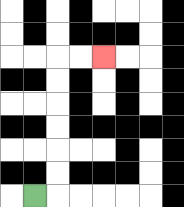{'start': '[1, 8]', 'end': '[4, 2]', 'path_directions': 'R,U,U,U,U,U,U,R,R', 'path_coordinates': '[[1, 8], [2, 8], [2, 7], [2, 6], [2, 5], [2, 4], [2, 3], [2, 2], [3, 2], [4, 2]]'}